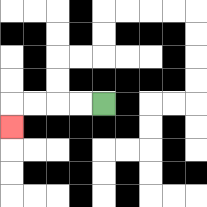{'start': '[4, 4]', 'end': '[0, 5]', 'path_directions': 'L,L,L,L,D', 'path_coordinates': '[[4, 4], [3, 4], [2, 4], [1, 4], [0, 4], [0, 5]]'}